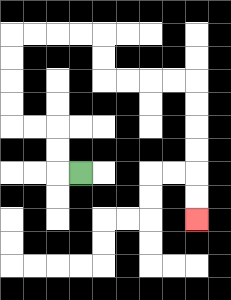{'start': '[3, 7]', 'end': '[8, 9]', 'path_directions': 'L,U,U,L,L,U,U,U,U,R,R,R,R,D,D,R,R,R,R,D,D,D,D,D,D', 'path_coordinates': '[[3, 7], [2, 7], [2, 6], [2, 5], [1, 5], [0, 5], [0, 4], [0, 3], [0, 2], [0, 1], [1, 1], [2, 1], [3, 1], [4, 1], [4, 2], [4, 3], [5, 3], [6, 3], [7, 3], [8, 3], [8, 4], [8, 5], [8, 6], [8, 7], [8, 8], [8, 9]]'}